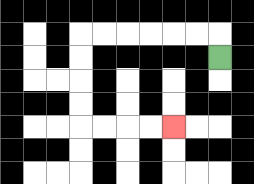{'start': '[9, 2]', 'end': '[7, 5]', 'path_directions': 'U,L,L,L,L,L,L,D,D,D,D,R,R,R,R', 'path_coordinates': '[[9, 2], [9, 1], [8, 1], [7, 1], [6, 1], [5, 1], [4, 1], [3, 1], [3, 2], [3, 3], [3, 4], [3, 5], [4, 5], [5, 5], [6, 5], [7, 5]]'}